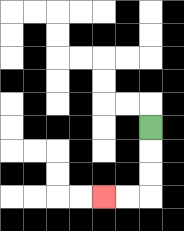{'start': '[6, 5]', 'end': '[4, 8]', 'path_directions': 'D,D,D,L,L', 'path_coordinates': '[[6, 5], [6, 6], [6, 7], [6, 8], [5, 8], [4, 8]]'}